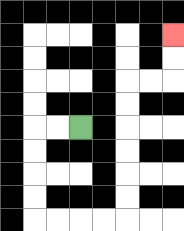{'start': '[3, 5]', 'end': '[7, 1]', 'path_directions': 'L,L,D,D,D,D,R,R,R,R,U,U,U,U,U,U,R,R,U,U', 'path_coordinates': '[[3, 5], [2, 5], [1, 5], [1, 6], [1, 7], [1, 8], [1, 9], [2, 9], [3, 9], [4, 9], [5, 9], [5, 8], [5, 7], [5, 6], [5, 5], [5, 4], [5, 3], [6, 3], [7, 3], [7, 2], [7, 1]]'}